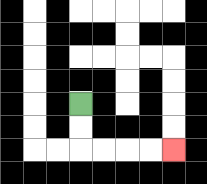{'start': '[3, 4]', 'end': '[7, 6]', 'path_directions': 'D,D,R,R,R,R', 'path_coordinates': '[[3, 4], [3, 5], [3, 6], [4, 6], [5, 6], [6, 6], [7, 6]]'}